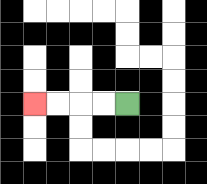{'start': '[5, 4]', 'end': '[1, 4]', 'path_directions': 'L,L,L,L', 'path_coordinates': '[[5, 4], [4, 4], [3, 4], [2, 4], [1, 4]]'}